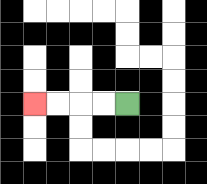{'start': '[5, 4]', 'end': '[1, 4]', 'path_directions': 'L,L,L,L', 'path_coordinates': '[[5, 4], [4, 4], [3, 4], [2, 4], [1, 4]]'}